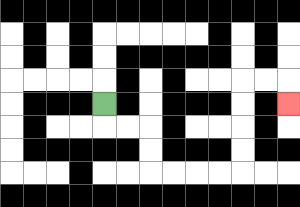{'start': '[4, 4]', 'end': '[12, 4]', 'path_directions': 'D,R,R,D,D,R,R,R,R,U,U,U,U,R,R,D', 'path_coordinates': '[[4, 4], [4, 5], [5, 5], [6, 5], [6, 6], [6, 7], [7, 7], [8, 7], [9, 7], [10, 7], [10, 6], [10, 5], [10, 4], [10, 3], [11, 3], [12, 3], [12, 4]]'}